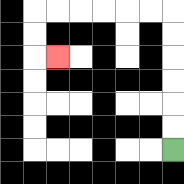{'start': '[7, 6]', 'end': '[2, 2]', 'path_directions': 'U,U,U,U,U,U,L,L,L,L,L,L,D,D,R', 'path_coordinates': '[[7, 6], [7, 5], [7, 4], [7, 3], [7, 2], [7, 1], [7, 0], [6, 0], [5, 0], [4, 0], [3, 0], [2, 0], [1, 0], [1, 1], [1, 2], [2, 2]]'}